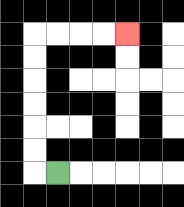{'start': '[2, 7]', 'end': '[5, 1]', 'path_directions': 'L,U,U,U,U,U,U,R,R,R,R', 'path_coordinates': '[[2, 7], [1, 7], [1, 6], [1, 5], [1, 4], [1, 3], [1, 2], [1, 1], [2, 1], [3, 1], [4, 1], [5, 1]]'}